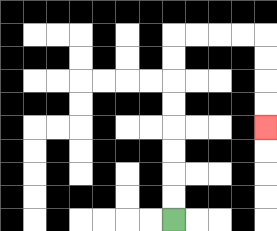{'start': '[7, 9]', 'end': '[11, 5]', 'path_directions': 'U,U,U,U,U,U,U,U,R,R,R,R,D,D,D,D', 'path_coordinates': '[[7, 9], [7, 8], [7, 7], [7, 6], [7, 5], [7, 4], [7, 3], [7, 2], [7, 1], [8, 1], [9, 1], [10, 1], [11, 1], [11, 2], [11, 3], [11, 4], [11, 5]]'}